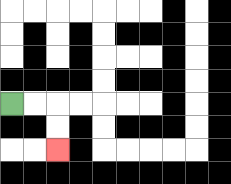{'start': '[0, 4]', 'end': '[2, 6]', 'path_directions': 'R,R,D,D', 'path_coordinates': '[[0, 4], [1, 4], [2, 4], [2, 5], [2, 6]]'}